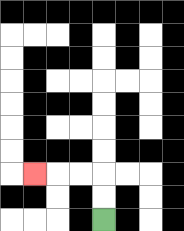{'start': '[4, 9]', 'end': '[1, 7]', 'path_directions': 'U,U,L,L,L', 'path_coordinates': '[[4, 9], [4, 8], [4, 7], [3, 7], [2, 7], [1, 7]]'}